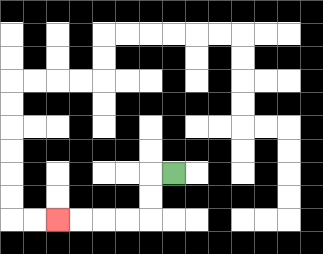{'start': '[7, 7]', 'end': '[2, 9]', 'path_directions': 'L,D,D,L,L,L,L', 'path_coordinates': '[[7, 7], [6, 7], [6, 8], [6, 9], [5, 9], [4, 9], [3, 9], [2, 9]]'}